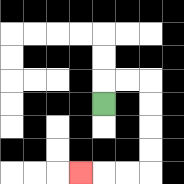{'start': '[4, 4]', 'end': '[3, 7]', 'path_directions': 'U,R,R,D,D,D,D,L,L,L', 'path_coordinates': '[[4, 4], [4, 3], [5, 3], [6, 3], [6, 4], [6, 5], [6, 6], [6, 7], [5, 7], [4, 7], [3, 7]]'}